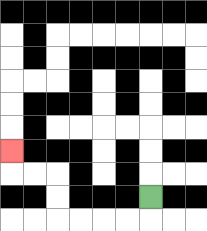{'start': '[6, 8]', 'end': '[0, 6]', 'path_directions': 'D,L,L,L,L,U,U,L,L,U', 'path_coordinates': '[[6, 8], [6, 9], [5, 9], [4, 9], [3, 9], [2, 9], [2, 8], [2, 7], [1, 7], [0, 7], [0, 6]]'}